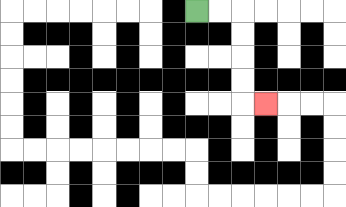{'start': '[8, 0]', 'end': '[11, 4]', 'path_directions': 'R,R,D,D,D,D,R', 'path_coordinates': '[[8, 0], [9, 0], [10, 0], [10, 1], [10, 2], [10, 3], [10, 4], [11, 4]]'}